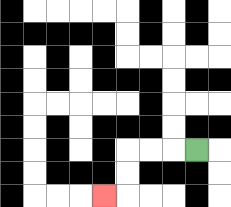{'start': '[8, 6]', 'end': '[4, 8]', 'path_directions': 'L,L,L,D,D,L', 'path_coordinates': '[[8, 6], [7, 6], [6, 6], [5, 6], [5, 7], [5, 8], [4, 8]]'}